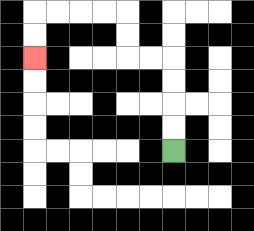{'start': '[7, 6]', 'end': '[1, 2]', 'path_directions': 'U,U,U,U,L,L,U,U,L,L,L,L,D,D', 'path_coordinates': '[[7, 6], [7, 5], [7, 4], [7, 3], [7, 2], [6, 2], [5, 2], [5, 1], [5, 0], [4, 0], [3, 0], [2, 0], [1, 0], [1, 1], [1, 2]]'}